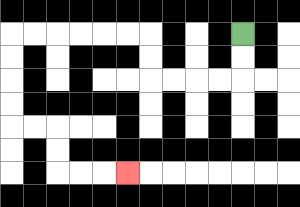{'start': '[10, 1]', 'end': '[5, 7]', 'path_directions': 'D,D,L,L,L,L,U,U,L,L,L,L,L,L,D,D,D,D,R,R,D,D,R,R,R', 'path_coordinates': '[[10, 1], [10, 2], [10, 3], [9, 3], [8, 3], [7, 3], [6, 3], [6, 2], [6, 1], [5, 1], [4, 1], [3, 1], [2, 1], [1, 1], [0, 1], [0, 2], [0, 3], [0, 4], [0, 5], [1, 5], [2, 5], [2, 6], [2, 7], [3, 7], [4, 7], [5, 7]]'}